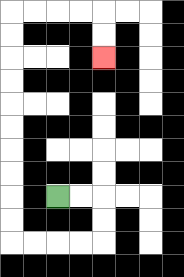{'start': '[2, 8]', 'end': '[4, 2]', 'path_directions': 'R,R,D,D,L,L,L,L,U,U,U,U,U,U,U,U,U,U,R,R,R,R,D,D', 'path_coordinates': '[[2, 8], [3, 8], [4, 8], [4, 9], [4, 10], [3, 10], [2, 10], [1, 10], [0, 10], [0, 9], [0, 8], [0, 7], [0, 6], [0, 5], [0, 4], [0, 3], [0, 2], [0, 1], [0, 0], [1, 0], [2, 0], [3, 0], [4, 0], [4, 1], [4, 2]]'}